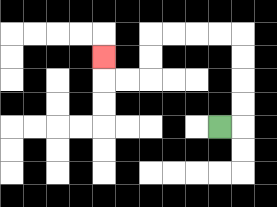{'start': '[9, 5]', 'end': '[4, 2]', 'path_directions': 'R,U,U,U,U,L,L,L,L,D,D,L,L,U', 'path_coordinates': '[[9, 5], [10, 5], [10, 4], [10, 3], [10, 2], [10, 1], [9, 1], [8, 1], [7, 1], [6, 1], [6, 2], [6, 3], [5, 3], [4, 3], [4, 2]]'}